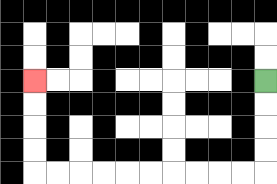{'start': '[11, 3]', 'end': '[1, 3]', 'path_directions': 'D,D,D,D,L,L,L,L,L,L,L,L,L,L,U,U,U,U', 'path_coordinates': '[[11, 3], [11, 4], [11, 5], [11, 6], [11, 7], [10, 7], [9, 7], [8, 7], [7, 7], [6, 7], [5, 7], [4, 7], [3, 7], [2, 7], [1, 7], [1, 6], [1, 5], [1, 4], [1, 3]]'}